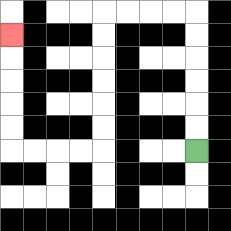{'start': '[8, 6]', 'end': '[0, 1]', 'path_directions': 'U,U,U,U,U,U,L,L,L,L,D,D,D,D,D,D,L,L,L,L,U,U,U,U,U', 'path_coordinates': '[[8, 6], [8, 5], [8, 4], [8, 3], [8, 2], [8, 1], [8, 0], [7, 0], [6, 0], [5, 0], [4, 0], [4, 1], [4, 2], [4, 3], [4, 4], [4, 5], [4, 6], [3, 6], [2, 6], [1, 6], [0, 6], [0, 5], [0, 4], [0, 3], [0, 2], [0, 1]]'}